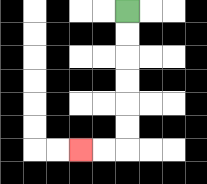{'start': '[5, 0]', 'end': '[3, 6]', 'path_directions': 'D,D,D,D,D,D,L,L', 'path_coordinates': '[[5, 0], [5, 1], [5, 2], [5, 3], [5, 4], [5, 5], [5, 6], [4, 6], [3, 6]]'}